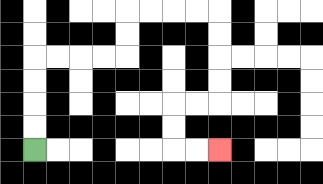{'start': '[1, 6]', 'end': '[9, 6]', 'path_directions': 'U,U,U,U,R,R,R,R,U,U,R,R,R,R,D,D,D,D,L,L,D,D,R,R', 'path_coordinates': '[[1, 6], [1, 5], [1, 4], [1, 3], [1, 2], [2, 2], [3, 2], [4, 2], [5, 2], [5, 1], [5, 0], [6, 0], [7, 0], [8, 0], [9, 0], [9, 1], [9, 2], [9, 3], [9, 4], [8, 4], [7, 4], [7, 5], [7, 6], [8, 6], [9, 6]]'}